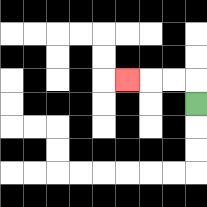{'start': '[8, 4]', 'end': '[5, 3]', 'path_directions': 'U,L,L,L', 'path_coordinates': '[[8, 4], [8, 3], [7, 3], [6, 3], [5, 3]]'}